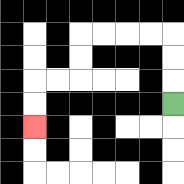{'start': '[7, 4]', 'end': '[1, 5]', 'path_directions': 'U,U,U,L,L,L,L,D,D,L,L,D,D', 'path_coordinates': '[[7, 4], [7, 3], [7, 2], [7, 1], [6, 1], [5, 1], [4, 1], [3, 1], [3, 2], [3, 3], [2, 3], [1, 3], [1, 4], [1, 5]]'}